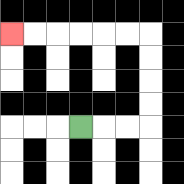{'start': '[3, 5]', 'end': '[0, 1]', 'path_directions': 'R,R,R,U,U,U,U,L,L,L,L,L,L', 'path_coordinates': '[[3, 5], [4, 5], [5, 5], [6, 5], [6, 4], [6, 3], [6, 2], [6, 1], [5, 1], [4, 1], [3, 1], [2, 1], [1, 1], [0, 1]]'}